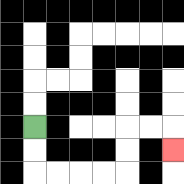{'start': '[1, 5]', 'end': '[7, 6]', 'path_directions': 'D,D,R,R,R,R,U,U,R,R,D', 'path_coordinates': '[[1, 5], [1, 6], [1, 7], [2, 7], [3, 7], [4, 7], [5, 7], [5, 6], [5, 5], [6, 5], [7, 5], [7, 6]]'}